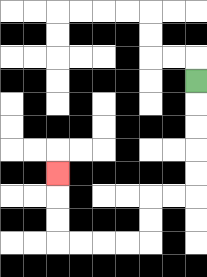{'start': '[8, 3]', 'end': '[2, 7]', 'path_directions': 'D,D,D,D,D,L,L,D,D,L,L,L,L,U,U,U', 'path_coordinates': '[[8, 3], [8, 4], [8, 5], [8, 6], [8, 7], [8, 8], [7, 8], [6, 8], [6, 9], [6, 10], [5, 10], [4, 10], [3, 10], [2, 10], [2, 9], [2, 8], [2, 7]]'}